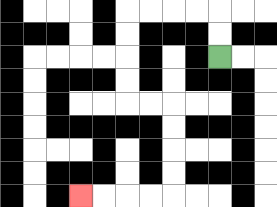{'start': '[9, 2]', 'end': '[3, 8]', 'path_directions': 'U,U,L,L,L,L,D,D,D,D,R,R,D,D,D,D,L,L,L,L', 'path_coordinates': '[[9, 2], [9, 1], [9, 0], [8, 0], [7, 0], [6, 0], [5, 0], [5, 1], [5, 2], [5, 3], [5, 4], [6, 4], [7, 4], [7, 5], [7, 6], [7, 7], [7, 8], [6, 8], [5, 8], [4, 8], [3, 8]]'}